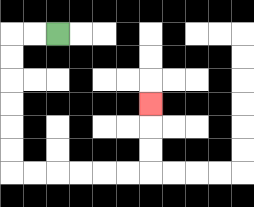{'start': '[2, 1]', 'end': '[6, 4]', 'path_directions': 'L,L,D,D,D,D,D,D,R,R,R,R,R,R,U,U,U', 'path_coordinates': '[[2, 1], [1, 1], [0, 1], [0, 2], [0, 3], [0, 4], [0, 5], [0, 6], [0, 7], [1, 7], [2, 7], [3, 7], [4, 7], [5, 7], [6, 7], [6, 6], [6, 5], [6, 4]]'}